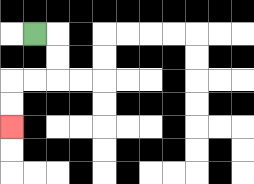{'start': '[1, 1]', 'end': '[0, 5]', 'path_directions': 'R,D,D,L,L,D,D', 'path_coordinates': '[[1, 1], [2, 1], [2, 2], [2, 3], [1, 3], [0, 3], [0, 4], [0, 5]]'}